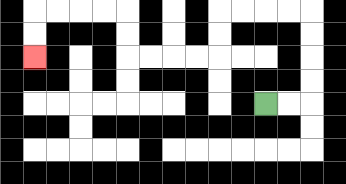{'start': '[11, 4]', 'end': '[1, 2]', 'path_directions': 'R,R,U,U,U,U,L,L,L,L,D,D,L,L,L,L,U,U,L,L,L,L,D,D', 'path_coordinates': '[[11, 4], [12, 4], [13, 4], [13, 3], [13, 2], [13, 1], [13, 0], [12, 0], [11, 0], [10, 0], [9, 0], [9, 1], [9, 2], [8, 2], [7, 2], [6, 2], [5, 2], [5, 1], [5, 0], [4, 0], [3, 0], [2, 0], [1, 0], [1, 1], [1, 2]]'}